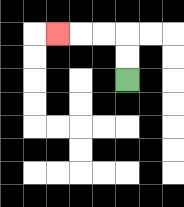{'start': '[5, 3]', 'end': '[2, 1]', 'path_directions': 'U,U,L,L,L', 'path_coordinates': '[[5, 3], [5, 2], [5, 1], [4, 1], [3, 1], [2, 1]]'}